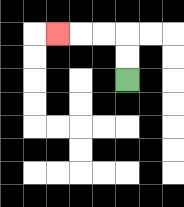{'start': '[5, 3]', 'end': '[2, 1]', 'path_directions': 'U,U,L,L,L', 'path_coordinates': '[[5, 3], [5, 2], [5, 1], [4, 1], [3, 1], [2, 1]]'}